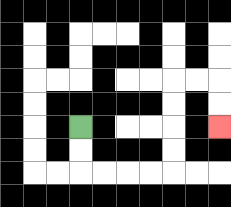{'start': '[3, 5]', 'end': '[9, 5]', 'path_directions': 'D,D,R,R,R,R,U,U,U,U,R,R,D,D', 'path_coordinates': '[[3, 5], [3, 6], [3, 7], [4, 7], [5, 7], [6, 7], [7, 7], [7, 6], [7, 5], [7, 4], [7, 3], [8, 3], [9, 3], [9, 4], [9, 5]]'}